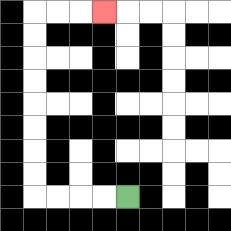{'start': '[5, 8]', 'end': '[4, 0]', 'path_directions': 'L,L,L,L,U,U,U,U,U,U,U,U,R,R,R', 'path_coordinates': '[[5, 8], [4, 8], [3, 8], [2, 8], [1, 8], [1, 7], [1, 6], [1, 5], [1, 4], [1, 3], [1, 2], [1, 1], [1, 0], [2, 0], [3, 0], [4, 0]]'}